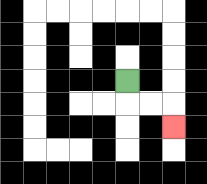{'start': '[5, 3]', 'end': '[7, 5]', 'path_directions': 'D,R,R,D', 'path_coordinates': '[[5, 3], [5, 4], [6, 4], [7, 4], [7, 5]]'}